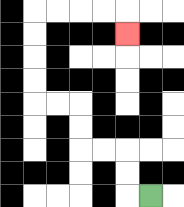{'start': '[6, 8]', 'end': '[5, 1]', 'path_directions': 'L,U,U,L,L,U,U,L,L,U,U,U,U,R,R,R,R,D', 'path_coordinates': '[[6, 8], [5, 8], [5, 7], [5, 6], [4, 6], [3, 6], [3, 5], [3, 4], [2, 4], [1, 4], [1, 3], [1, 2], [1, 1], [1, 0], [2, 0], [3, 0], [4, 0], [5, 0], [5, 1]]'}